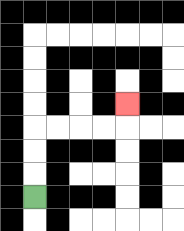{'start': '[1, 8]', 'end': '[5, 4]', 'path_directions': 'U,U,U,R,R,R,R,U', 'path_coordinates': '[[1, 8], [1, 7], [1, 6], [1, 5], [2, 5], [3, 5], [4, 5], [5, 5], [5, 4]]'}